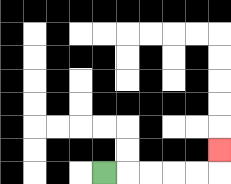{'start': '[4, 7]', 'end': '[9, 6]', 'path_directions': 'R,R,R,R,R,U', 'path_coordinates': '[[4, 7], [5, 7], [6, 7], [7, 7], [8, 7], [9, 7], [9, 6]]'}